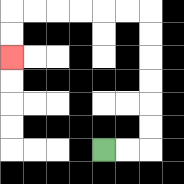{'start': '[4, 6]', 'end': '[0, 2]', 'path_directions': 'R,R,U,U,U,U,U,U,L,L,L,L,L,L,D,D', 'path_coordinates': '[[4, 6], [5, 6], [6, 6], [6, 5], [6, 4], [6, 3], [6, 2], [6, 1], [6, 0], [5, 0], [4, 0], [3, 0], [2, 0], [1, 0], [0, 0], [0, 1], [0, 2]]'}